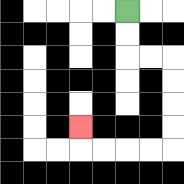{'start': '[5, 0]', 'end': '[3, 5]', 'path_directions': 'D,D,R,R,D,D,D,D,L,L,L,L,U', 'path_coordinates': '[[5, 0], [5, 1], [5, 2], [6, 2], [7, 2], [7, 3], [7, 4], [7, 5], [7, 6], [6, 6], [5, 6], [4, 6], [3, 6], [3, 5]]'}